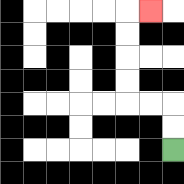{'start': '[7, 6]', 'end': '[6, 0]', 'path_directions': 'U,U,L,L,U,U,U,U,R', 'path_coordinates': '[[7, 6], [7, 5], [7, 4], [6, 4], [5, 4], [5, 3], [5, 2], [5, 1], [5, 0], [6, 0]]'}